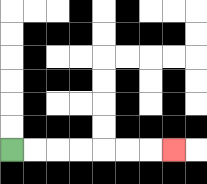{'start': '[0, 6]', 'end': '[7, 6]', 'path_directions': 'R,R,R,R,R,R,R', 'path_coordinates': '[[0, 6], [1, 6], [2, 6], [3, 6], [4, 6], [5, 6], [6, 6], [7, 6]]'}